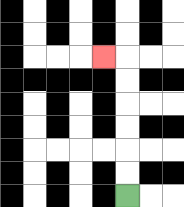{'start': '[5, 8]', 'end': '[4, 2]', 'path_directions': 'U,U,U,U,U,U,L', 'path_coordinates': '[[5, 8], [5, 7], [5, 6], [5, 5], [5, 4], [5, 3], [5, 2], [4, 2]]'}